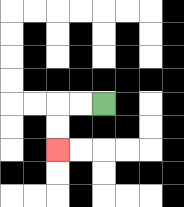{'start': '[4, 4]', 'end': '[2, 6]', 'path_directions': 'L,L,D,D', 'path_coordinates': '[[4, 4], [3, 4], [2, 4], [2, 5], [2, 6]]'}